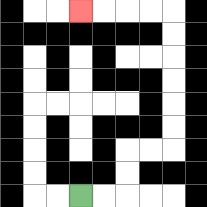{'start': '[3, 8]', 'end': '[3, 0]', 'path_directions': 'R,R,U,U,R,R,U,U,U,U,U,U,L,L,L,L', 'path_coordinates': '[[3, 8], [4, 8], [5, 8], [5, 7], [5, 6], [6, 6], [7, 6], [7, 5], [7, 4], [7, 3], [7, 2], [7, 1], [7, 0], [6, 0], [5, 0], [4, 0], [3, 0]]'}